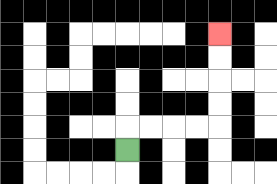{'start': '[5, 6]', 'end': '[9, 1]', 'path_directions': 'U,R,R,R,R,U,U,U,U', 'path_coordinates': '[[5, 6], [5, 5], [6, 5], [7, 5], [8, 5], [9, 5], [9, 4], [9, 3], [9, 2], [9, 1]]'}